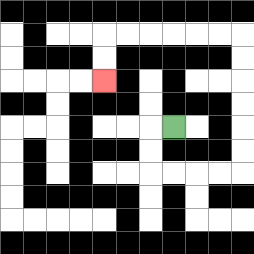{'start': '[7, 5]', 'end': '[4, 3]', 'path_directions': 'L,D,D,R,R,R,R,U,U,U,U,U,U,L,L,L,L,L,L,D,D', 'path_coordinates': '[[7, 5], [6, 5], [6, 6], [6, 7], [7, 7], [8, 7], [9, 7], [10, 7], [10, 6], [10, 5], [10, 4], [10, 3], [10, 2], [10, 1], [9, 1], [8, 1], [7, 1], [6, 1], [5, 1], [4, 1], [4, 2], [4, 3]]'}